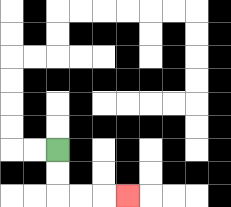{'start': '[2, 6]', 'end': '[5, 8]', 'path_directions': 'D,D,R,R,R', 'path_coordinates': '[[2, 6], [2, 7], [2, 8], [3, 8], [4, 8], [5, 8]]'}